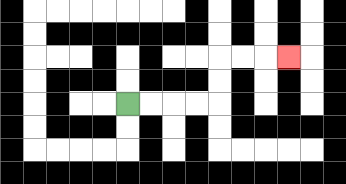{'start': '[5, 4]', 'end': '[12, 2]', 'path_directions': 'R,R,R,R,U,U,R,R,R', 'path_coordinates': '[[5, 4], [6, 4], [7, 4], [8, 4], [9, 4], [9, 3], [9, 2], [10, 2], [11, 2], [12, 2]]'}